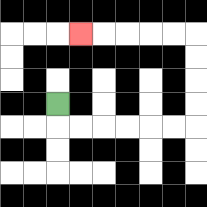{'start': '[2, 4]', 'end': '[3, 1]', 'path_directions': 'D,R,R,R,R,R,R,U,U,U,U,L,L,L,L,L', 'path_coordinates': '[[2, 4], [2, 5], [3, 5], [4, 5], [5, 5], [6, 5], [7, 5], [8, 5], [8, 4], [8, 3], [8, 2], [8, 1], [7, 1], [6, 1], [5, 1], [4, 1], [3, 1]]'}